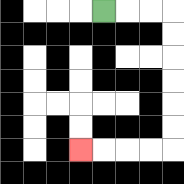{'start': '[4, 0]', 'end': '[3, 6]', 'path_directions': 'R,R,R,D,D,D,D,D,D,L,L,L,L', 'path_coordinates': '[[4, 0], [5, 0], [6, 0], [7, 0], [7, 1], [7, 2], [7, 3], [7, 4], [7, 5], [7, 6], [6, 6], [5, 6], [4, 6], [3, 6]]'}